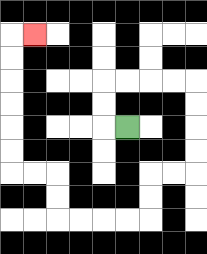{'start': '[5, 5]', 'end': '[1, 1]', 'path_directions': 'L,U,U,R,R,R,R,D,D,D,D,L,L,D,D,L,L,L,L,U,U,L,L,U,U,U,U,U,U,R', 'path_coordinates': '[[5, 5], [4, 5], [4, 4], [4, 3], [5, 3], [6, 3], [7, 3], [8, 3], [8, 4], [8, 5], [8, 6], [8, 7], [7, 7], [6, 7], [6, 8], [6, 9], [5, 9], [4, 9], [3, 9], [2, 9], [2, 8], [2, 7], [1, 7], [0, 7], [0, 6], [0, 5], [0, 4], [0, 3], [0, 2], [0, 1], [1, 1]]'}